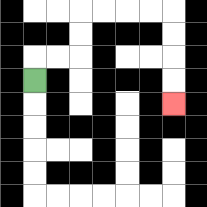{'start': '[1, 3]', 'end': '[7, 4]', 'path_directions': 'U,R,R,U,U,R,R,R,R,D,D,D,D', 'path_coordinates': '[[1, 3], [1, 2], [2, 2], [3, 2], [3, 1], [3, 0], [4, 0], [5, 0], [6, 0], [7, 0], [7, 1], [7, 2], [7, 3], [7, 4]]'}